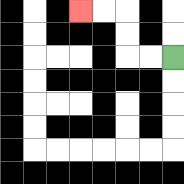{'start': '[7, 2]', 'end': '[3, 0]', 'path_directions': 'L,L,U,U,L,L', 'path_coordinates': '[[7, 2], [6, 2], [5, 2], [5, 1], [5, 0], [4, 0], [3, 0]]'}